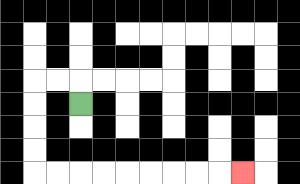{'start': '[3, 4]', 'end': '[10, 7]', 'path_directions': 'U,L,L,D,D,D,D,R,R,R,R,R,R,R,R,R', 'path_coordinates': '[[3, 4], [3, 3], [2, 3], [1, 3], [1, 4], [1, 5], [1, 6], [1, 7], [2, 7], [3, 7], [4, 7], [5, 7], [6, 7], [7, 7], [8, 7], [9, 7], [10, 7]]'}